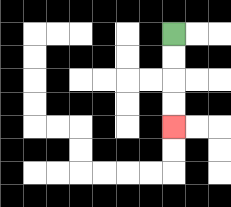{'start': '[7, 1]', 'end': '[7, 5]', 'path_directions': 'D,D,D,D', 'path_coordinates': '[[7, 1], [7, 2], [7, 3], [7, 4], [7, 5]]'}